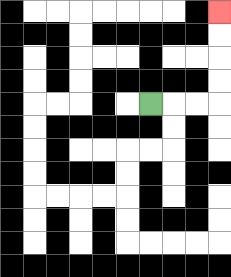{'start': '[6, 4]', 'end': '[9, 0]', 'path_directions': 'R,R,R,U,U,U,U', 'path_coordinates': '[[6, 4], [7, 4], [8, 4], [9, 4], [9, 3], [9, 2], [9, 1], [9, 0]]'}